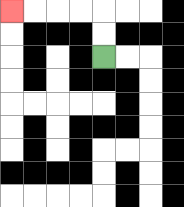{'start': '[4, 2]', 'end': '[0, 0]', 'path_directions': 'U,U,L,L,L,L', 'path_coordinates': '[[4, 2], [4, 1], [4, 0], [3, 0], [2, 0], [1, 0], [0, 0]]'}